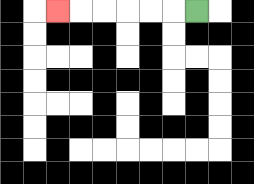{'start': '[8, 0]', 'end': '[2, 0]', 'path_directions': 'L,L,L,L,L,L', 'path_coordinates': '[[8, 0], [7, 0], [6, 0], [5, 0], [4, 0], [3, 0], [2, 0]]'}